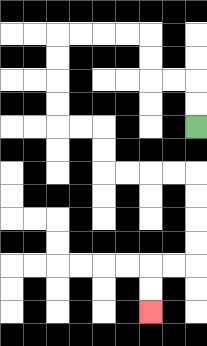{'start': '[8, 5]', 'end': '[6, 13]', 'path_directions': 'U,U,L,L,U,U,L,L,L,L,D,D,D,D,R,R,D,D,R,R,R,R,D,D,D,D,L,L,D,D', 'path_coordinates': '[[8, 5], [8, 4], [8, 3], [7, 3], [6, 3], [6, 2], [6, 1], [5, 1], [4, 1], [3, 1], [2, 1], [2, 2], [2, 3], [2, 4], [2, 5], [3, 5], [4, 5], [4, 6], [4, 7], [5, 7], [6, 7], [7, 7], [8, 7], [8, 8], [8, 9], [8, 10], [8, 11], [7, 11], [6, 11], [6, 12], [6, 13]]'}